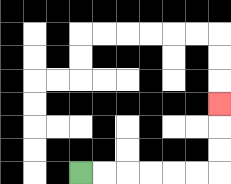{'start': '[3, 7]', 'end': '[9, 4]', 'path_directions': 'R,R,R,R,R,R,U,U,U', 'path_coordinates': '[[3, 7], [4, 7], [5, 7], [6, 7], [7, 7], [8, 7], [9, 7], [9, 6], [9, 5], [9, 4]]'}